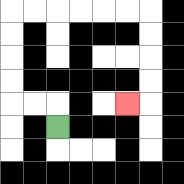{'start': '[2, 5]', 'end': '[5, 4]', 'path_directions': 'U,L,L,U,U,U,U,R,R,R,R,R,R,D,D,D,D,L', 'path_coordinates': '[[2, 5], [2, 4], [1, 4], [0, 4], [0, 3], [0, 2], [0, 1], [0, 0], [1, 0], [2, 0], [3, 0], [4, 0], [5, 0], [6, 0], [6, 1], [6, 2], [6, 3], [6, 4], [5, 4]]'}